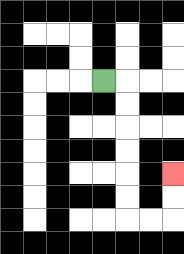{'start': '[4, 3]', 'end': '[7, 7]', 'path_directions': 'R,D,D,D,D,D,D,R,R,U,U', 'path_coordinates': '[[4, 3], [5, 3], [5, 4], [5, 5], [5, 6], [5, 7], [5, 8], [5, 9], [6, 9], [7, 9], [7, 8], [7, 7]]'}